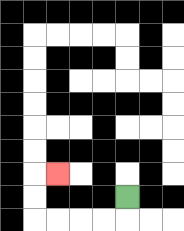{'start': '[5, 8]', 'end': '[2, 7]', 'path_directions': 'D,L,L,L,L,U,U,R', 'path_coordinates': '[[5, 8], [5, 9], [4, 9], [3, 9], [2, 9], [1, 9], [1, 8], [1, 7], [2, 7]]'}